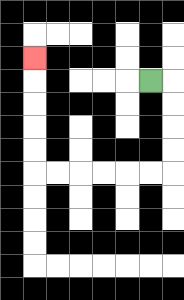{'start': '[6, 3]', 'end': '[1, 2]', 'path_directions': 'R,D,D,D,D,L,L,L,L,L,L,U,U,U,U,U', 'path_coordinates': '[[6, 3], [7, 3], [7, 4], [7, 5], [7, 6], [7, 7], [6, 7], [5, 7], [4, 7], [3, 7], [2, 7], [1, 7], [1, 6], [1, 5], [1, 4], [1, 3], [1, 2]]'}